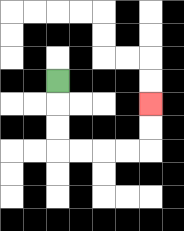{'start': '[2, 3]', 'end': '[6, 4]', 'path_directions': 'D,D,D,R,R,R,R,U,U', 'path_coordinates': '[[2, 3], [2, 4], [2, 5], [2, 6], [3, 6], [4, 6], [5, 6], [6, 6], [6, 5], [6, 4]]'}